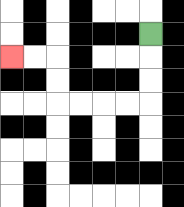{'start': '[6, 1]', 'end': '[0, 2]', 'path_directions': 'D,D,D,L,L,L,L,U,U,L,L', 'path_coordinates': '[[6, 1], [6, 2], [6, 3], [6, 4], [5, 4], [4, 4], [3, 4], [2, 4], [2, 3], [2, 2], [1, 2], [0, 2]]'}